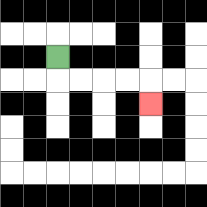{'start': '[2, 2]', 'end': '[6, 4]', 'path_directions': 'D,R,R,R,R,D', 'path_coordinates': '[[2, 2], [2, 3], [3, 3], [4, 3], [5, 3], [6, 3], [6, 4]]'}